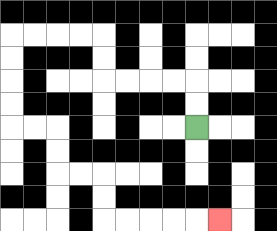{'start': '[8, 5]', 'end': '[9, 9]', 'path_directions': 'U,U,L,L,L,L,U,U,L,L,L,L,D,D,D,D,R,R,D,D,R,R,D,D,R,R,R,R,R', 'path_coordinates': '[[8, 5], [8, 4], [8, 3], [7, 3], [6, 3], [5, 3], [4, 3], [4, 2], [4, 1], [3, 1], [2, 1], [1, 1], [0, 1], [0, 2], [0, 3], [0, 4], [0, 5], [1, 5], [2, 5], [2, 6], [2, 7], [3, 7], [4, 7], [4, 8], [4, 9], [5, 9], [6, 9], [7, 9], [8, 9], [9, 9]]'}